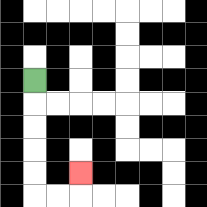{'start': '[1, 3]', 'end': '[3, 7]', 'path_directions': 'D,D,D,D,D,R,R,U', 'path_coordinates': '[[1, 3], [1, 4], [1, 5], [1, 6], [1, 7], [1, 8], [2, 8], [3, 8], [3, 7]]'}